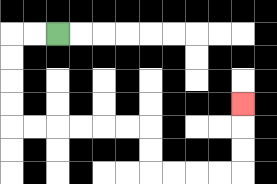{'start': '[2, 1]', 'end': '[10, 4]', 'path_directions': 'L,L,D,D,D,D,R,R,R,R,R,R,D,D,R,R,R,R,U,U,U', 'path_coordinates': '[[2, 1], [1, 1], [0, 1], [0, 2], [0, 3], [0, 4], [0, 5], [1, 5], [2, 5], [3, 5], [4, 5], [5, 5], [6, 5], [6, 6], [6, 7], [7, 7], [8, 7], [9, 7], [10, 7], [10, 6], [10, 5], [10, 4]]'}